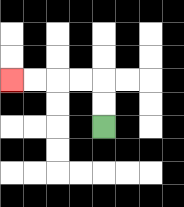{'start': '[4, 5]', 'end': '[0, 3]', 'path_directions': 'U,U,L,L,L,L', 'path_coordinates': '[[4, 5], [4, 4], [4, 3], [3, 3], [2, 3], [1, 3], [0, 3]]'}